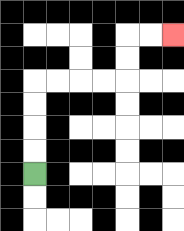{'start': '[1, 7]', 'end': '[7, 1]', 'path_directions': 'U,U,U,U,R,R,R,R,U,U,R,R', 'path_coordinates': '[[1, 7], [1, 6], [1, 5], [1, 4], [1, 3], [2, 3], [3, 3], [4, 3], [5, 3], [5, 2], [5, 1], [6, 1], [7, 1]]'}